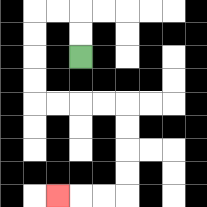{'start': '[3, 2]', 'end': '[2, 8]', 'path_directions': 'U,U,L,L,D,D,D,D,R,R,R,R,D,D,D,D,L,L,L', 'path_coordinates': '[[3, 2], [3, 1], [3, 0], [2, 0], [1, 0], [1, 1], [1, 2], [1, 3], [1, 4], [2, 4], [3, 4], [4, 4], [5, 4], [5, 5], [5, 6], [5, 7], [5, 8], [4, 8], [3, 8], [2, 8]]'}